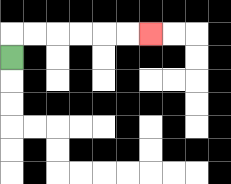{'start': '[0, 2]', 'end': '[6, 1]', 'path_directions': 'U,R,R,R,R,R,R', 'path_coordinates': '[[0, 2], [0, 1], [1, 1], [2, 1], [3, 1], [4, 1], [5, 1], [6, 1]]'}